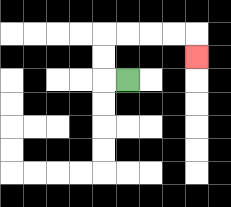{'start': '[5, 3]', 'end': '[8, 2]', 'path_directions': 'L,U,U,R,R,R,R,D', 'path_coordinates': '[[5, 3], [4, 3], [4, 2], [4, 1], [5, 1], [6, 1], [7, 1], [8, 1], [8, 2]]'}